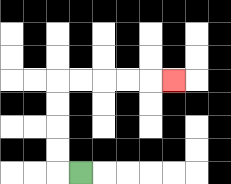{'start': '[3, 7]', 'end': '[7, 3]', 'path_directions': 'L,U,U,U,U,R,R,R,R,R', 'path_coordinates': '[[3, 7], [2, 7], [2, 6], [2, 5], [2, 4], [2, 3], [3, 3], [4, 3], [5, 3], [6, 3], [7, 3]]'}